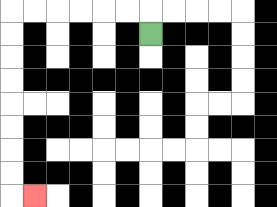{'start': '[6, 1]', 'end': '[1, 8]', 'path_directions': 'U,L,L,L,L,L,L,D,D,D,D,D,D,D,D,R', 'path_coordinates': '[[6, 1], [6, 0], [5, 0], [4, 0], [3, 0], [2, 0], [1, 0], [0, 0], [0, 1], [0, 2], [0, 3], [0, 4], [0, 5], [0, 6], [0, 7], [0, 8], [1, 8]]'}